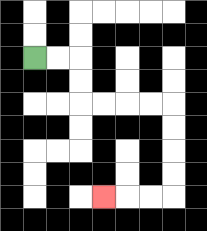{'start': '[1, 2]', 'end': '[4, 8]', 'path_directions': 'R,R,D,D,R,R,R,R,D,D,D,D,L,L,L', 'path_coordinates': '[[1, 2], [2, 2], [3, 2], [3, 3], [3, 4], [4, 4], [5, 4], [6, 4], [7, 4], [7, 5], [7, 6], [7, 7], [7, 8], [6, 8], [5, 8], [4, 8]]'}